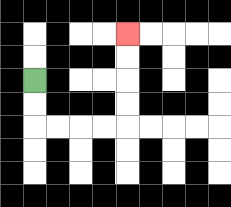{'start': '[1, 3]', 'end': '[5, 1]', 'path_directions': 'D,D,R,R,R,R,U,U,U,U', 'path_coordinates': '[[1, 3], [1, 4], [1, 5], [2, 5], [3, 5], [4, 5], [5, 5], [5, 4], [5, 3], [5, 2], [5, 1]]'}